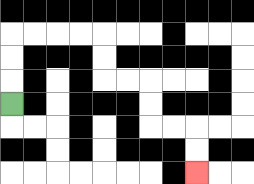{'start': '[0, 4]', 'end': '[8, 7]', 'path_directions': 'U,U,U,R,R,R,R,D,D,R,R,D,D,R,R,D,D', 'path_coordinates': '[[0, 4], [0, 3], [0, 2], [0, 1], [1, 1], [2, 1], [3, 1], [4, 1], [4, 2], [4, 3], [5, 3], [6, 3], [6, 4], [6, 5], [7, 5], [8, 5], [8, 6], [8, 7]]'}